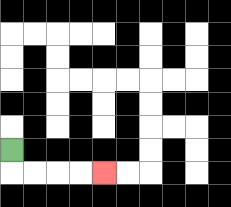{'start': '[0, 6]', 'end': '[4, 7]', 'path_directions': 'D,R,R,R,R', 'path_coordinates': '[[0, 6], [0, 7], [1, 7], [2, 7], [3, 7], [4, 7]]'}